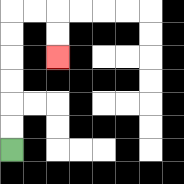{'start': '[0, 6]', 'end': '[2, 2]', 'path_directions': 'U,U,U,U,U,U,R,R,D,D', 'path_coordinates': '[[0, 6], [0, 5], [0, 4], [0, 3], [0, 2], [0, 1], [0, 0], [1, 0], [2, 0], [2, 1], [2, 2]]'}